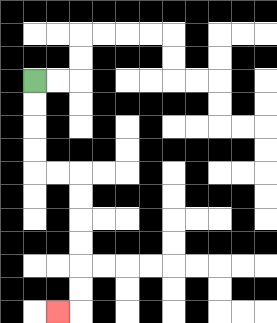{'start': '[1, 3]', 'end': '[2, 13]', 'path_directions': 'D,D,D,D,R,R,D,D,D,D,D,D,L', 'path_coordinates': '[[1, 3], [1, 4], [1, 5], [1, 6], [1, 7], [2, 7], [3, 7], [3, 8], [3, 9], [3, 10], [3, 11], [3, 12], [3, 13], [2, 13]]'}